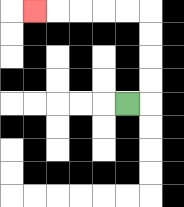{'start': '[5, 4]', 'end': '[1, 0]', 'path_directions': 'R,U,U,U,U,L,L,L,L,L', 'path_coordinates': '[[5, 4], [6, 4], [6, 3], [6, 2], [6, 1], [6, 0], [5, 0], [4, 0], [3, 0], [2, 0], [1, 0]]'}